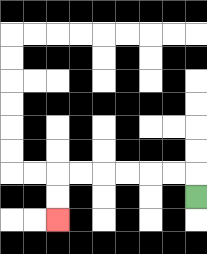{'start': '[8, 8]', 'end': '[2, 9]', 'path_directions': 'U,L,L,L,L,L,L,D,D', 'path_coordinates': '[[8, 8], [8, 7], [7, 7], [6, 7], [5, 7], [4, 7], [3, 7], [2, 7], [2, 8], [2, 9]]'}